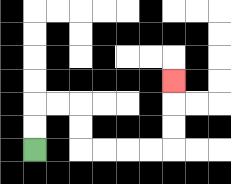{'start': '[1, 6]', 'end': '[7, 3]', 'path_directions': 'U,U,R,R,D,D,R,R,R,R,U,U,U', 'path_coordinates': '[[1, 6], [1, 5], [1, 4], [2, 4], [3, 4], [3, 5], [3, 6], [4, 6], [5, 6], [6, 6], [7, 6], [7, 5], [7, 4], [7, 3]]'}